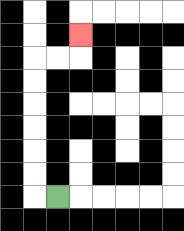{'start': '[2, 8]', 'end': '[3, 1]', 'path_directions': 'L,U,U,U,U,U,U,R,R,U', 'path_coordinates': '[[2, 8], [1, 8], [1, 7], [1, 6], [1, 5], [1, 4], [1, 3], [1, 2], [2, 2], [3, 2], [3, 1]]'}